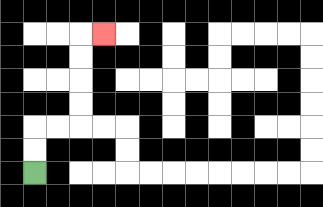{'start': '[1, 7]', 'end': '[4, 1]', 'path_directions': 'U,U,R,R,U,U,U,U,R', 'path_coordinates': '[[1, 7], [1, 6], [1, 5], [2, 5], [3, 5], [3, 4], [3, 3], [3, 2], [3, 1], [4, 1]]'}